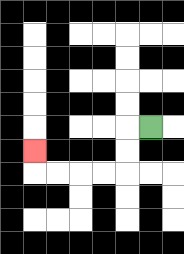{'start': '[6, 5]', 'end': '[1, 6]', 'path_directions': 'L,D,D,L,L,L,L,U', 'path_coordinates': '[[6, 5], [5, 5], [5, 6], [5, 7], [4, 7], [3, 7], [2, 7], [1, 7], [1, 6]]'}